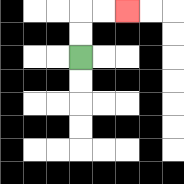{'start': '[3, 2]', 'end': '[5, 0]', 'path_directions': 'U,U,R,R', 'path_coordinates': '[[3, 2], [3, 1], [3, 0], [4, 0], [5, 0]]'}